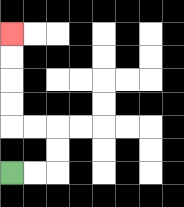{'start': '[0, 7]', 'end': '[0, 1]', 'path_directions': 'R,R,U,U,L,L,U,U,U,U', 'path_coordinates': '[[0, 7], [1, 7], [2, 7], [2, 6], [2, 5], [1, 5], [0, 5], [0, 4], [0, 3], [0, 2], [0, 1]]'}